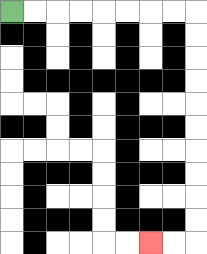{'start': '[0, 0]', 'end': '[6, 10]', 'path_directions': 'R,R,R,R,R,R,R,R,D,D,D,D,D,D,D,D,D,D,L,L', 'path_coordinates': '[[0, 0], [1, 0], [2, 0], [3, 0], [4, 0], [5, 0], [6, 0], [7, 0], [8, 0], [8, 1], [8, 2], [8, 3], [8, 4], [8, 5], [8, 6], [8, 7], [8, 8], [8, 9], [8, 10], [7, 10], [6, 10]]'}